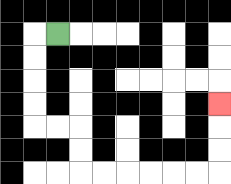{'start': '[2, 1]', 'end': '[9, 4]', 'path_directions': 'L,D,D,D,D,R,R,D,D,R,R,R,R,R,R,U,U,U', 'path_coordinates': '[[2, 1], [1, 1], [1, 2], [1, 3], [1, 4], [1, 5], [2, 5], [3, 5], [3, 6], [3, 7], [4, 7], [5, 7], [6, 7], [7, 7], [8, 7], [9, 7], [9, 6], [9, 5], [9, 4]]'}